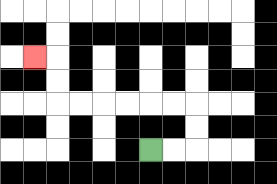{'start': '[6, 6]', 'end': '[1, 2]', 'path_directions': 'R,R,U,U,L,L,L,L,L,L,U,U,L', 'path_coordinates': '[[6, 6], [7, 6], [8, 6], [8, 5], [8, 4], [7, 4], [6, 4], [5, 4], [4, 4], [3, 4], [2, 4], [2, 3], [2, 2], [1, 2]]'}